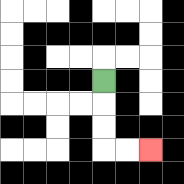{'start': '[4, 3]', 'end': '[6, 6]', 'path_directions': 'D,D,D,R,R', 'path_coordinates': '[[4, 3], [4, 4], [4, 5], [4, 6], [5, 6], [6, 6]]'}